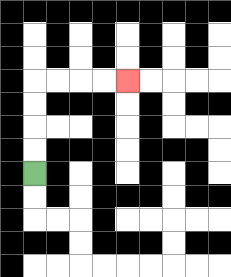{'start': '[1, 7]', 'end': '[5, 3]', 'path_directions': 'U,U,U,U,R,R,R,R', 'path_coordinates': '[[1, 7], [1, 6], [1, 5], [1, 4], [1, 3], [2, 3], [3, 3], [4, 3], [5, 3]]'}